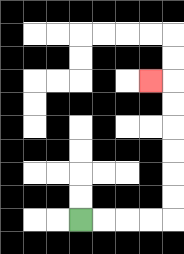{'start': '[3, 9]', 'end': '[6, 3]', 'path_directions': 'R,R,R,R,U,U,U,U,U,U,L', 'path_coordinates': '[[3, 9], [4, 9], [5, 9], [6, 9], [7, 9], [7, 8], [7, 7], [7, 6], [7, 5], [7, 4], [7, 3], [6, 3]]'}